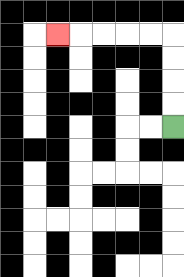{'start': '[7, 5]', 'end': '[2, 1]', 'path_directions': 'U,U,U,U,L,L,L,L,L', 'path_coordinates': '[[7, 5], [7, 4], [7, 3], [7, 2], [7, 1], [6, 1], [5, 1], [4, 1], [3, 1], [2, 1]]'}